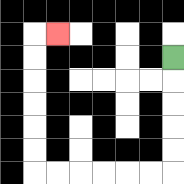{'start': '[7, 2]', 'end': '[2, 1]', 'path_directions': 'D,D,D,D,D,L,L,L,L,L,L,U,U,U,U,U,U,R', 'path_coordinates': '[[7, 2], [7, 3], [7, 4], [7, 5], [7, 6], [7, 7], [6, 7], [5, 7], [4, 7], [3, 7], [2, 7], [1, 7], [1, 6], [1, 5], [1, 4], [1, 3], [1, 2], [1, 1], [2, 1]]'}